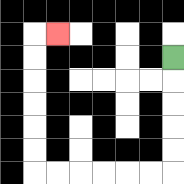{'start': '[7, 2]', 'end': '[2, 1]', 'path_directions': 'D,D,D,D,D,L,L,L,L,L,L,U,U,U,U,U,U,R', 'path_coordinates': '[[7, 2], [7, 3], [7, 4], [7, 5], [7, 6], [7, 7], [6, 7], [5, 7], [4, 7], [3, 7], [2, 7], [1, 7], [1, 6], [1, 5], [1, 4], [1, 3], [1, 2], [1, 1], [2, 1]]'}